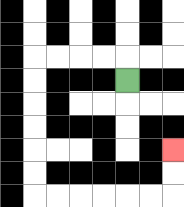{'start': '[5, 3]', 'end': '[7, 6]', 'path_directions': 'U,L,L,L,L,D,D,D,D,D,D,R,R,R,R,R,R,U,U', 'path_coordinates': '[[5, 3], [5, 2], [4, 2], [3, 2], [2, 2], [1, 2], [1, 3], [1, 4], [1, 5], [1, 6], [1, 7], [1, 8], [2, 8], [3, 8], [4, 8], [5, 8], [6, 8], [7, 8], [7, 7], [7, 6]]'}